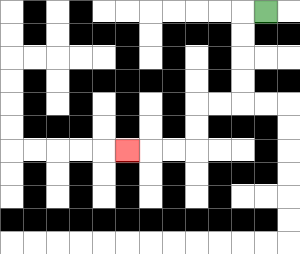{'start': '[11, 0]', 'end': '[5, 6]', 'path_directions': 'L,D,D,D,D,L,L,D,D,L,L,L', 'path_coordinates': '[[11, 0], [10, 0], [10, 1], [10, 2], [10, 3], [10, 4], [9, 4], [8, 4], [8, 5], [8, 6], [7, 6], [6, 6], [5, 6]]'}